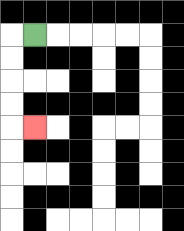{'start': '[1, 1]', 'end': '[1, 5]', 'path_directions': 'L,D,D,D,D,R', 'path_coordinates': '[[1, 1], [0, 1], [0, 2], [0, 3], [0, 4], [0, 5], [1, 5]]'}